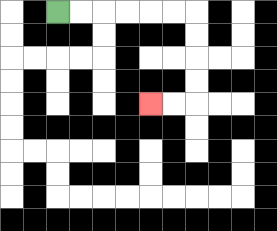{'start': '[2, 0]', 'end': '[6, 4]', 'path_directions': 'R,R,R,R,R,R,D,D,D,D,L,L', 'path_coordinates': '[[2, 0], [3, 0], [4, 0], [5, 0], [6, 0], [7, 0], [8, 0], [8, 1], [8, 2], [8, 3], [8, 4], [7, 4], [6, 4]]'}